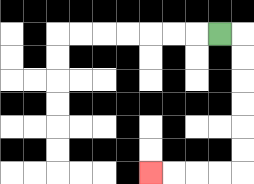{'start': '[9, 1]', 'end': '[6, 7]', 'path_directions': 'R,D,D,D,D,D,D,L,L,L,L', 'path_coordinates': '[[9, 1], [10, 1], [10, 2], [10, 3], [10, 4], [10, 5], [10, 6], [10, 7], [9, 7], [8, 7], [7, 7], [6, 7]]'}